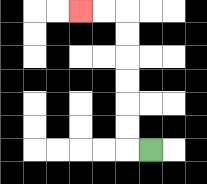{'start': '[6, 6]', 'end': '[3, 0]', 'path_directions': 'L,U,U,U,U,U,U,L,L', 'path_coordinates': '[[6, 6], [5, 6], [5, 5], [5, 4], [5, 3], [5, 2], [5, 1], [5, 0], [4, 0], [3, 0]]'}